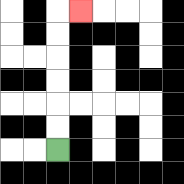{'start': '[2, 6]', 'end': '[3, 0]', 'path_directions': 'U,U,U,U,U,U,R', 'path_coordinates': '[[2, 6], [2, 5], [2, 4], [2, 3], [2, 2], [2, 1], [2, 0], [3, 0]]'}